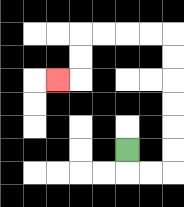{'start': '[5, 6]', 'end': '[2, 3]', 'path_directions': 'D,R,R,U,U,U,U,U,U,L,L,L,L,D,D,L', 'path_coordinates': '[[5, 6], [5, 7], [6, 7], [7, 7], [7, 6], [7, 5], [7, 4], [7, 3], [7, 2], [7, 1], [6, 1], [5, 1], [4, 1], [3, 1], [3, 2], [3, 3], [2, 3]]'}